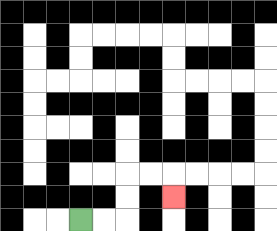{'start': '[3, 9]', 'end': '[7, 8]', 'path_directions': 'R,R,U,U,R,R,D', 'path_coordinates': '[[3, 9], [4, 9], [5, 9], [5, 8], [5, 7], [6, 7], [7, 7], [7, 8]]'}